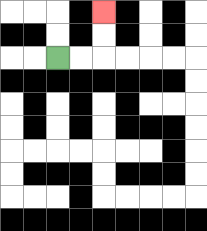{'start': '[2, 2]', 'end': '[4, 0]', 'path_directions': 'R,R,U,U', 'path_coordinates': '[[2, 2], [3, 2], [4, 2], [4, 1], [4, 0]]'}